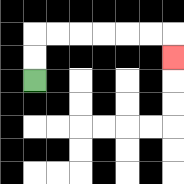{'start': '[1, 3]', 'end': '[7, 2]', 'path_directions': 'U,U,R,R,R,R,R,R,D', 'path_coordinates': '[[1, 3], [1, 2], [1, 1], [2, 1], [3, 1], [4, 1], [5, 1], [6, 1], [7, 1], [7, 2]]'}